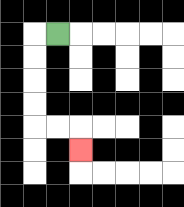{'start': '[2, 1]', 'end': '[3, 6]', 'path_directions': 'L,D,D,D,D,R,R,D', 'path_coordinates': '[[2, 1], [1, 1], [1, 2], [1, 3], [1, 4], [1, 5], [2, 5], [3, 5], [3, 6]]'}